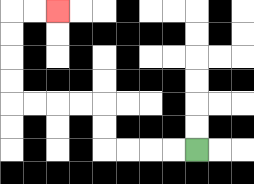{'start': '[8, 6]', 'end': '[2, 0]', 'path_directions': 'L,L,L,L,U,U,L,L,L,L,U,U,U,U,R,R', 'path_coordinates': '[[8, 6], [7, 6], [6, 6], [5, 6], [4, 6], [4, 5], [4, 4], [3, 4], [2, 4], [1, 4], [0, 4], [0, 3], [0, 2], [0, 1], [0, 0], [1, 0], [2, 0]]'}